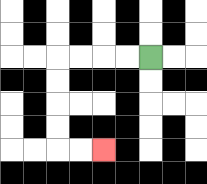{'start': '[6, 2]', 'end': '[4, 6]', 'path_directions': 'L,L,L,L,D,D,D,D,R,R', 'path_coordinates': '[[6, 2], [5, 2], [4, 2], [3, 2], [2, 2], [2, 3], [2, 4], [2, 5], [2, 6], [3, 6], [4, 6]]'}